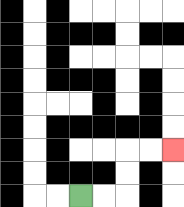{'start': '[3, 8]', 'end': '[7, 6]', 'path_directions': 'R,R,U,U,R,R', 'path_coordinates': '[[3, 8], [4, 8], [5, 8], [5, 7], [5, 6], [6, 6], [7, 6]]'}